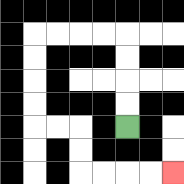{'start': '[5, 5]', 'end': '[7, 7]', 'path_directions': 'U,U,U,U,L,L,L,L,D,D,D,D,R,R,D,D,R,R,R,R', 'path_coordinates': '[[5, 5], [5, 4], [5, 3], [5, 2], [5, 1], [4, 1], [3, 1], [2, 1], [1, 1], [1, 2], [1, 3], [1, 4], [1, 5], [2, 5], [3, 5], [3, 6], [3, 7], [4, 7], [5, 7], [6, 7], [7, 7]]'}